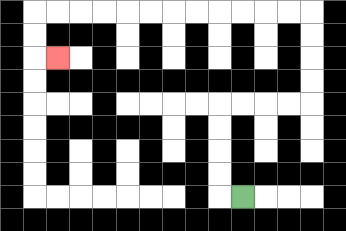{'start': '[10, 8]', 'end': '[2, 2]', 'path_directions': 'L,U,U,U,U,R,R,R,R,U,U,U,U,L,L,L,L,L,L,L,L,L,L,L,L,D,D,R', 'path_coordinates': '[[10, 8], [9, 8], [9, 7], [9, 6], [9, 5], [9, 4], [10, 4], [11, 4], [12, 4], [13, 4], [13, 3], [13, 2], [13, 1], [13, 0], [12, 0], [11, 0], [10, 0], [9, 0], [8, 0], [7, 0], [6, 0], [5, 0], [4, 0], [3, 0], [2, 0], [1, 0], [1, 1], [1, 2], [2, 2]]'}